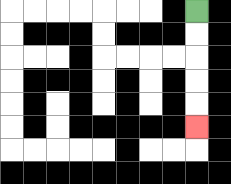{'start': '[8, 0]', 'end': '[8, 5]', 'path_directions': 'D,D,D,D,D', 'path_coordinates': '[[8, 0], [8, 1], [8, 2], [8, 3], [8, 4], [8, 5]]'}